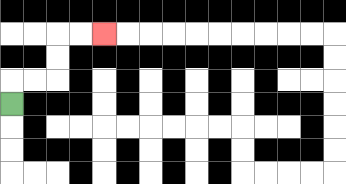{'start': '[0, 4]', 'end': '[4, 1]', 'path_directions': 'U,R,R,U,U,R,R', 'path_coordinates': '[[0, 4], [0, 3], [1, 3], [2, 3], [2, 2], [2, 1], [3, 1], [4, 1]]'}